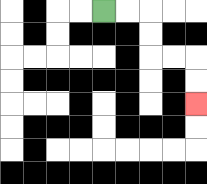{'start': '[4, 0]', 'end': '[8, 4]', 'path_directions': 'R,R,D,D,R,R,D,D', 'path_coordinates': '[[4, 0], [5, 0], [6, 0], [6, 1], [6, 2], [7, 2], [8, 2], [8, 3], [8, 4]]'}